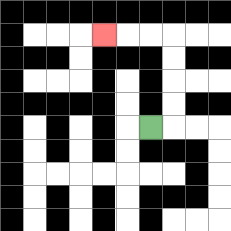{'start': '[6, 5]', 'end': '[4, 1]', 'path_directions': 'R,U,U,U,U,L,L,L', 'path_coordinates': '[[6, 5], [7, 5], [7, 4], [7, 3], [7, 2], [7, 1], [6, 1], [5, 1], [4, 1]]'}